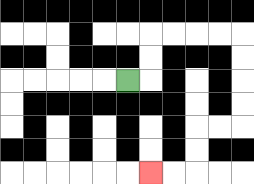{'start': '[5, 3]', 'end': '[6, 7]', 'path_directions': 'R,U,U,R,R,R,R,D,D,D,D,L,L,D,D,L,L', 'path_coordinates': '[[5, 3], [6, 3], [6, 2], [6, 1], [7, 1], [8, 1], [9, 1], [10, 1], [10, 2], [10, 3], [10, 4], [10, 5], [9, 5], [8, 5], [8, 6], [8, 7], [7, 7], [6, 7]]'}